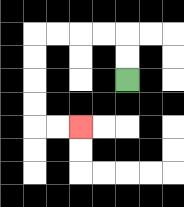{'start': '[5, 3]', 'end': '[3, 5]', 'path_directions': 'U,U,L,L,L,L,D,D,D,D,R,R', 'path_coordinates': '[[5, 3], [5, 2], [5, 1], [4, 1], [3, 1], [2, 1], [1, 1], [1, 2], [1, 3], [1, 4], [1, 5], [2, 5], [3, 5]]'}